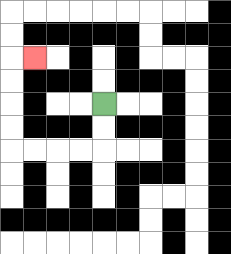{'start': '[4, 4]', 'end': '[1, 2]', 'path_directions': 'D,D,L,L,L,L,U,U,U,U,R', 'path_coordinates': '[[4, 4], [4, 5], [4, 6], [3, 6], [2, 6], [1, 6], [0, 6], [0, 5], [0, 4], [0, 3], [0, 2], [1, 2]]'}